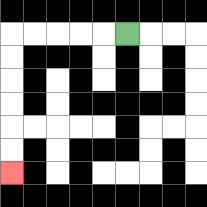{'start': '[5, 1]', 'end': '[0, 7]', 'path_directions': 'L,L,L,L,L,D,D,D,D,D,D', 'path_coordinates': '[[5, 1], [4, 1], [3, 1], [2, 1], [1, 1], [0, 1], [0, 2], [0, 3], [0, 4], [0, 5], [0, 6], [0, 7]]'}